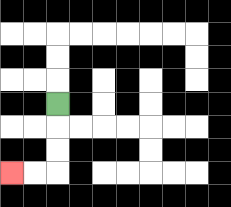{'start': '[2, 4]', 'end': '[0, 7]', 'path_directions': 'D,D,D,L,L', 'path_coordinates': '[[2, 4], [2, 5], [2, 6], [2, 7], [1, 7], [0, 7]]'}